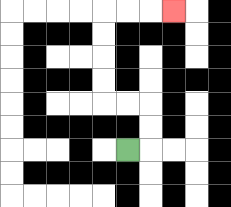{'start': '[5, 6]', 'end': '[7, 0]', 'path_directions': 'R,U,U,L,L,U,U,U,U,R,R,R', 'path_coordinates': '[[5, 6], [6, 6], [6, 5], [6, 4], [5, 4], [4, 4], [4, 3], [4, 2], [4, 1], [4, 0], [5, 0], [6, 0], [7, 0]]'}